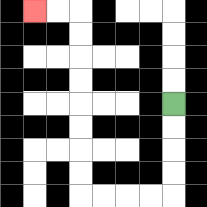{'start': '[7, 4]', 'end': '[1, 0]', 'path_directions': 'D,D,D,D,L,L,L,L,U,U,U,U,U,U,U,U,L,L', 'path_coordinates': '[[7, 4], [7, 5], [7, 6], [7, 7], [7, 8], [6, 8], [5, 8], [4, 8], [3, 8], [3, 7], [3, 6], [3, 5], [3, 4], [3, 3], [3, 2], [3, 1], [3, 0], [2, 0], [1, 0]]'}